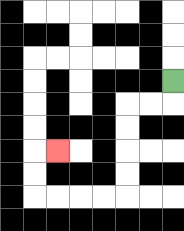{'start': '[7, 3]', 'end': '[2, 6]', 'path_directions': 'D,L,L,D,D,D,D,L,L,L,L,U,U,R', 'path_coordinates': '[[7, 3], [7, 4], [6, 4], [5, 4], [5, 5], [5, 6], [5, 7], [5, 8], [4, 8], [3, 8], [2, 8], [1, 8], [1, 7], [1, 6], [2, 6]]'}